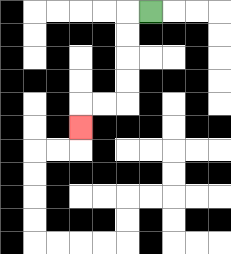{'start': '[6, 0]', 'end': '[3, 5]', 'path_directions': 'L,D,D,D,D,L,L,D', 'path_coordinates': '[[6, 0], [5, 0], [5, 1], [5, 2], [5, 3], [5, 4], [4, 4], [3, 4], [3, 5]]'}